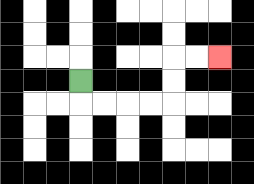{'start': '[3, 3]', 'end': '[9, 2]', 'path_directions': 'D,R,R,R,R,U,U,R,R', 'path_coordinates': '[[3, 3], [3, 4], [4, 4], [5, 4], [6, 4], [7, 4], [7, 3], [7, 2], [8, 2], [9, 2]]'}